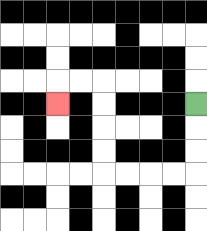{'start': '[8, 4]', 'end': '[2, 4]', 'path_directions': 'D,D,D,L,L,L,L,U,U,U,U,L,L,D', 'path_coordinates': '[[8, 4], [8, 5], [8, 6], [8, 7], [7, 7], [6, 7], [5, 7], [4, 7], [4, 6], [4, 5], [4, 4], [4, 3], [3, 3], [2, 3], [2, 4]]'}